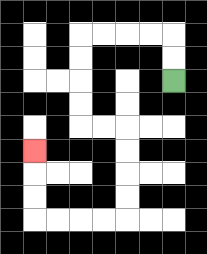{'start': '[7, 3]', 'end': '[1, 6]', 'path_directions': 'U,U,L,L,L,L,D,D,D,D,R,R,D,D,D,D,L,L,L,L,U,U,U', 'path_coordinates': '[[7, 3], [7, 2], [7, 1], [6, 1], [5, 1], [4, 1], [3, 1], [3, 2], [3, 3], [3, 4], [3, 5], [4, 5], [5, 5], [5, 6], [5, 7], [5, 8], [5, 9], [4, 9], [3, 9], [2, 9], [1, 9], [1, 8], [1, 7], [1, 6]]'}